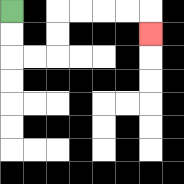{'start': '[0, 0]', 'end': '[6, 1]', 'path_directions': 'D,D,R,R,U,U,R,R,R,R,D', 'path_coordinates': '[[0, 0], [0, 1], [0, 2], [1, 2], [2, 2], [2, 1], [2, 0], [3, 0], [4, 0], [5, 0], [6, 0], [6, 1]]'}